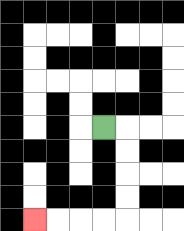{'start': '[4, 5]', 'end': '[1, 9]', 'path_directions': 'R,D,D,D,D,L,L,L,L', 'path_coordinates': '[[4, 5], [5, 5], [5, 6], [5, 7], [5, 8], [5, 9], [4, 9], [3, 9], [2, 9], [1, 9]]'}